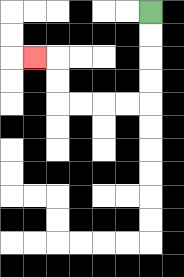{'start': '[6, 0]', 'end': '[1, 2]', 'path_directions': 'D,D,D,D,L,L,L,L,U,U,L', 'path_coordinates': '[[6, 0], [6, 1], [6, 2], [6, 3], [6, 4], [5, 4], [4, 4], [3, 4], [2, 4], [2, 3], [2, 2], [1, 2]]'}